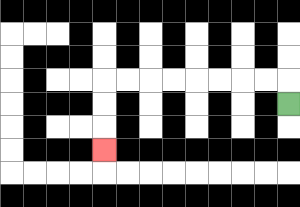{'start': '[12, 4]', 'end': '[4, 6]', 'path_directions': 'U,L,L,L,L,L,L,L,L,D,D,D', 'path_coordinates': '[[12, 4], [12, 3], [11, 3], [10, 3], [9, 3], [8, 3], [7, 3], [6, 3], [5, 3], [4, 3], [4, 4], [4, 5], [4, 6]]'}